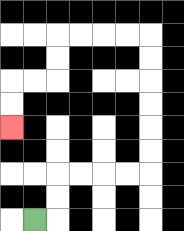{'start': '[1, 9]', 'end': '[0, 5]', 'path_directions': 'R,U,U,R,R,R,R,U,U,U,U,U,U,L,L,L,L,D,D,L,L,D,D', 'path_coordinates': '[[1, 9], [2, 9], [2, 8], [2, 7], [3, 7], [4, 7], [5, 7], [6, 7], [6, 6], [6, 5], [6, 4], [6, 3], [6, 2], [6, 1], [5, 1], [4, 1], [3, 1], [2, 1], [2, 2], [2, 3], [1, 3], [0, 3], [0, 4], [0, 5]]'}